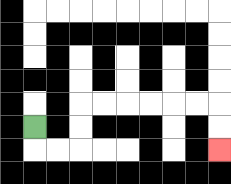{'start': '[1, 5]', 'end': '[9, 6]', 'path_directions': 'D,R,R,U,U,R,R,R,R,R,R,D,D', 'path_coordinates': '[[1, 5], [1, 6], [2, 6], [3, 6], [3, 5], [3, 4], [4, 4], [5, 4], [6, 4], [7, 4], [8, 4], [9, 4], [9, 5], [9, 6]]'}